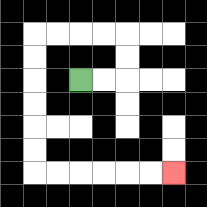{'start': '[3, 3]', 'end': '[7, 7]', 'path_directions': 'R,R,U,U,L,L,L,L,D,D,D,D,D,D,R,R,R,R,R,R', 'path_coordinates': '[[3, 3], [4, 3], [5, 3], [5, 2], [5, 1], [4, 1], [3, 1], [2, 1], [1, 1], [1, 2], [1, 3], [1, 4], [1, 5], [1, 6], [1, 7], [2, 7], [3, 7], [4, 7], [5, 7], [6, 7], [7, 7]]'}